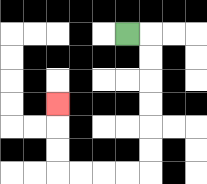{'start': '[5, 1]', 'end': '[2, 4]', 'path_directions': 'R,D,D,D,D,D,D,L,L,L,L,U,U,U', 'path_coordinates': '[[5, 1], [6, 1], [6, 2], [6, 3], [6, 4], [6, 5], [6, 6], [6, 7], [5, 7], [4, 7], [3, 7], [2, 7], [2, 6], [2, 5], [2, 4]]'}